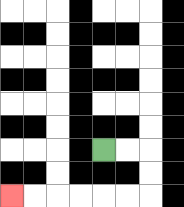{'start': '[4, 6]', 'end': '[0, 8]', 'path_directions': 'R,R,D,D,L,L,L,L,L,L', 'path_coordinates': '[[4, 6], [5, 6], [6, 6], [6, 7], [6, 8], [5, 8], [4, 8], [3, 8], [2, 8], [1, 8], [0, 8]]'}